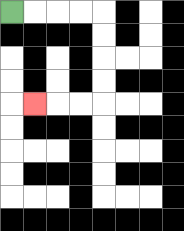{'start': '[0, 0]', 'end': '[1, 4]', 'path_directions': 'R,R,R,R,D,D,D,D,L,L,L', 'path_coordinates': '[[0, 0], [1, 0], [2, 0], [3, 0], [4, 0], [4, 1], [4, 2], [4, 3], [4, 4], [3, 4], [2, 4], [1, 4]]'}